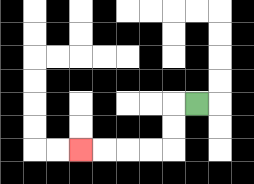{'start': '[8, 4]', 'end': '[3, 6]', 'path_directions': 'L,D,D,L,L,L,L', 'path_coordinates': '[[8, 4], [7, 4], [7, 5], [7, 6], [6, 6], [5, 6], [4, 6], [3, 6]]'}